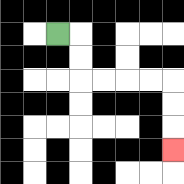{'start': '[2, 1]', 'end': '[7, 6]', 'path_directions': 'R,D,D,R,R,R,R,D,D,D', 'path_coordinates': '[[2, 1], [3, 1], [3, 2], [3, 3], [4, 3], [5, 3], [6, 3], [7, 3], [7, 4], [7, 5], [7, 6]]'}